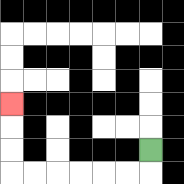{'start': '[6, 6]', 'end': '[0, 4]', 'path_directions': 'D,L,L,L,L,L,L,U,U,U', 'path_coordinates': '[[6, 6], [6, 7], [5, 7], [4, 7], [3, 7], [2, 7], [1, 7], [0, 7], [0, 6], [0, 5], [0, 4]]'}